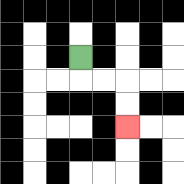{'start': '[3, 2]', 'end': '[5, 5]', 'path_directions': 'D,R,R,D,D', 'path_coordinates': '[[3, 2], [3, 3], [4, 3], [5, 3], [5, 4], [5, 5]]'}